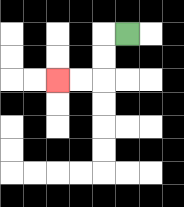{'start': '[5, 1]', 'end': '[2, 3]', 'path_directions': 'L,D,D,L,L', 'path_coordinates': '[[5, 1], [4, 1], [4, 2], [4, 3], [3, 3], [2, 3]]'}